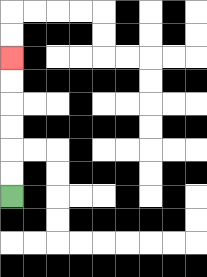{'start': '[0, 8]', 'end': '[0, 2]', 'path_directions': 'U,U,U,U,U,U', 'path_coordinates': '[[0, 8], [0, 7], [0, 6], [0, 5], [0, 4], [0, 3], [0, 2]]'}